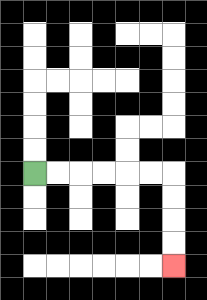{'start': '[1, 7]', 'end': '[7, 11]', 'path_directions': 'R,R,R,R,R,R,D,D,D,D', 'path_coordinates': '[[1, 7], [2, 7], [3, 7], [4, 7], [5, 7], [6, 7], [7, 7], [7, 8], [7, 9], [7, 10], [7, 11]]'}